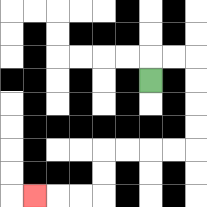{'start': '[6, 3]', 'end': '[1, 8]', 'path_directions': 'U,R,R,D,D,D,D,L,L,L,L,D,D,L,L,L', 'path_coordinates': '[[6, 3], [6, 2], [7, 2], [8, 2], [8, 3], [8, 4], [8, 5], [8, 6], [7, 6], [6, 6], [5, 6], [4, 6], [4, 7], [4, 8], [3, 8], [2, 8], [1, 8]]'}